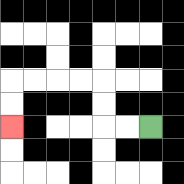{'start': '[6, 5]', 'end': '[0, 5]', 'path_directions': 'L,L,U,U,L,L,L,L,D,D', 'path_coordinates': '[[6, 5], [5, 5], [4, 5], [4, 4], [4, 3], [3, 3], [2, 3], [1, 3], [0, 3], [0, 4], [0, 5]]'}